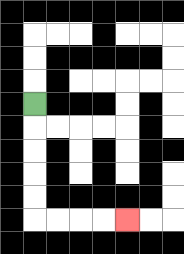{'start': '[1, 4]', 'end': '[5, 9]', 'path_directions': 'D,D,D,D,D,R,R,R,R', 'path_coordinates': '[[1, 4], [1, 5], [1, 6], [1, 7], [1, 8], [1, 9], [2, 9], [3, 9], [4, 9], [5, 9]]'}